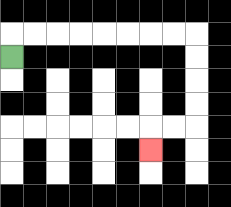{'start': '[0, 2]', 'end': '[6, 6]', 'path_directions': 'U,R,R,R,R,R,R,R,R,D,D,D,D,L,L,D', 'path_coordinates': '[[0, 2], [0, 1], [1, 1], [2, 1], [3, 1], [4, 1], [5, 1], [6, 1], [7, 1], [8, 1], [8, 2], [8, 3], [8, 4], [8, 5], [7, 5], [6, 5], [6, 6]]'}